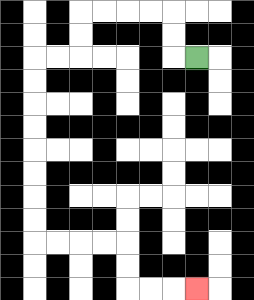{'start': '[8, 2]', 'end': '[8, 12]', 'path_directions': 'L,U,U,L,L,L,L,D,D,L,L,D,D,D,D,D,D,D,D,R,R,R,R,D,D,R,R,R', 'path_coordinates': '[[8, 2], [7, 2], [7, 1], [7, 0], [6, 0], [5, 0], [4, 0], [3, 0], [3, 1], [3, 2], [2, 2], [1, 2], [1, 3], [1, 4], [1, 5], [1, 6], [1, 7], [1, 8], [1, 9], [1, 10], [2, 10], [3, 10], [4, 10], [5, 10], [5, 11], [5, 12], [6, 12], [7, 12], [8, 12]]'}